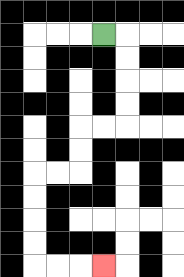{'start': '[4, 1]', 'end': '[4, 11]', 'path_directions': 'R,D,D,D,D,L,L,D,D,L,L,D,D,D,D,R,R,R', 'path_coordinates': '[[4, 1], [5, 1], [5, 2], [5, 3], [5, 4], [5, 5], [4, 5], [3, 5], [3, 6], [3, 7], [2, 7], [1, 7], [1, 8], [1, 9], [1, 10], [1, 11], [2, 11], [3, 11], [4, 11]]'}